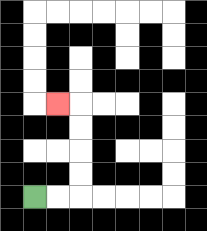{'start': '[1, 8]', 'end': '[2, 4]', 'path_directions': 'R,R,U,U,U,U,L', 'path_coordinates': '[[1, 8], [2, 8], [3, 8], [3, 7], [3, 6], [3, 5], [3, 4], [2, 4]]'}